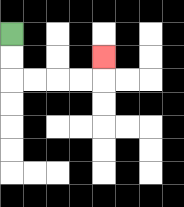{'start': '[0, 1]', 'end': '[4, 2]', 'path_directions': 'D,D,R,R,R,R,U', 'path_coordinates': '[[0, 1], [0, 2], [0, 3], [1, 3], [2, 3], [3, 3], [4, 3], [4, 2]]'}